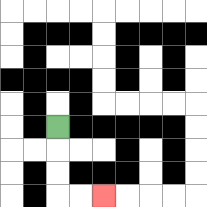{'start': '[2, 5]', 'end': '[4, 8]', 'path_directions': 'D,D,D,R,R', 'path_coordinates': '[[2, 5], [2, 6], [2, 7], [2, 8], [3, 8], [4, 8]]'}